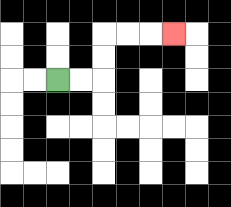{'start': '[2, 3]', 'end': '[7, 1]', 'path_directions': 'R,R,U,U,R,R,R', 'path_coordinates': '[[2, 3], [3, 3], [4, 3], [4, 2], [4, 1], [5, 1], [6, 1], [7, 1]]'}